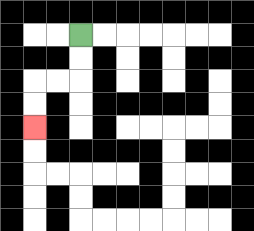{'start': '[3, 1]', 'end': '[1, 5]', 'path_directions': 'D,D,L,L,D,D', 'path_coordinates': '[[3, 1], [3, 2], [3, 3], [2, 3], [1, 3], [1, 4], [1, 5]]'}